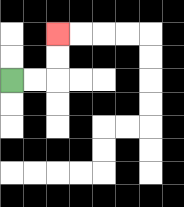{'start': '[0, 3]', 'end': '[2, 1]', 'path_directions': 'R,R,U,U', 'path_coordinates': '[[0, 3], [1, 3], [2, 3], [2, 2], [2, 1]]'}